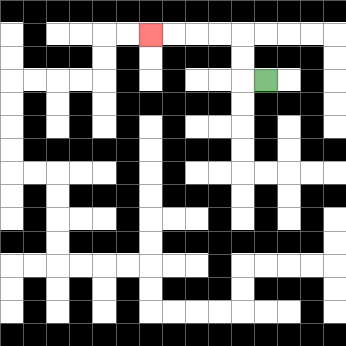{'start': '[11, 3]', 'end': '[6, 1]', 'path_directions': 'L,U,U,L,L,L,L', 'path_coordinates': '[[11, 3], [10, 3], [10, 2], [10, 1], [9, 1], [8, 1], [7, 1], [6, 1]]'}